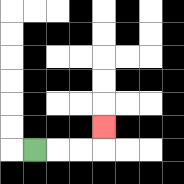{'start': '[1, 6]', 'end': '[4, 5]', 'path_directions': 'R,R,R,U', 'path_coordinates': '[[1, 6], [2, 6], [3, 6], [4, 6], [4, 5]]'}